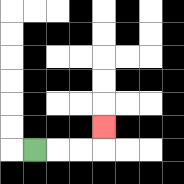{'start': '[1, 6]', 'end': '[4, 5]', 'path_directions': 'R,R,R,U', 'path_coordinates': '[[1, 6], [2, 6], [3, 6], [4, 6], [4, 5]]'}